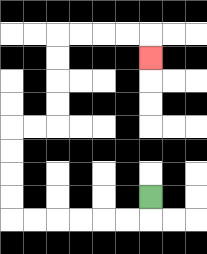{'start': '[6, 8]', 'end': '[6, 2]', 'path_directions': 'D,L,L,L,L,L,L,U,U,U,U,R,R,U,U,U,U,R,R,R,R,D', 'path_coordinates': '[[6, 8], [6, 9], [5, 9], [4, 9], [3, 9], [2, 9], [1, 9], [0, 9], [0, 8], [0, 7], [0, 6], [0, 5], [1, 5], [2, 5], [2, 4], [2, 3], [2, 2], [2, 1], [3, 1], [4, 1], [5, 1], [6, 1], [6, 2]]'}